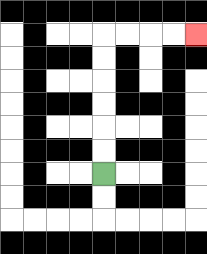{'start': '[4, 7]', 'end': '[8, 1]', 'path_directions': 'U,U,U,U,U,U,R,R,R,R', 'path_coordinates': '[[4, 7], [4, 6], [4, 5], [4, 4], [4, 3], [4, 2], [4, 1], [5, 1], [6, 1], [7, 1], [8, 1]]'}